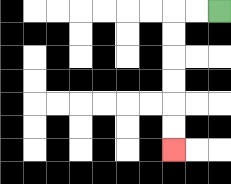{'start': '[9, 0]', 'end': '[7, 6]', 'path_directions': 'L,L,D,D,D,D,D,D', 'path_coordinates': '[[9, 0], [8, 0], [7, 0], [7, 1], [7, 2], [7, 3], [7, 4], [7, 5], [7, 6]]'}